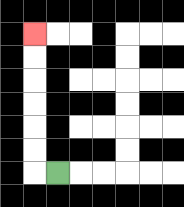{'start': '[2, 7]', 'end': '[1, 1]', 'path_directions': 'L,U,U,U,U,U,U', 'path_coordinates': '[[2, 7], [1, 7], [1, 6], [1, 5], [1, 4], [1, 3], [1, 2], [1, 1]]'}